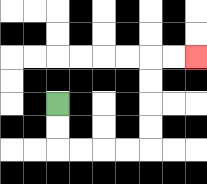{'start': '[2, 4]', 'end': '[8, 2]', 'path_directions': 'D,D,R,R,R,R,U,U,U,U,R,R', 'path_coordinates': '[[2, 4], [2, 5], [2, 6], [3, 6], [4, 6], [5, 6], [6, 6], [6, 5], [6, 4], [6, 3], [6, 2], [7, 2], [8, 2]]'}